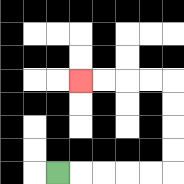{'start': '[2, 7]', 'end': '[3, 3]', 'path_directions': 'R,R,R,R,R,U,U,U,U,L,L,L,L', 'path_coordinates': '[[2, 7], [3, 7], [4, 7], [5, 7], [6, 7], [7, 7], [7, 6], [7, 5], [7, 4], [7, 3], [6, 3], [5, 3], [4, 3], [3, 3]]'}